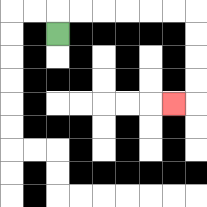{'start': '[2, 1]', 'end': '[7, 4]', 'path_directions': 'U,R,R,R,R,R,R,D,D,D,D,L', 'path_coordinates': '[[2, 1], [2, 0], [3, 0], [4, 0], [5, 0], [6, 0], [7, 0], [8, 0], [8, 1], [8, 2], [8, 3], [8, 4], [7, 4]]'}